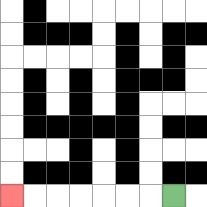{'start': '[7, 8]', 'end': '[0, 8]', 'path_directions': 'L,L,L,L,L,L,L', 'path_coordinates': '[[7, 8], [6, 8], [5, 8], [4, 8], [3, 8], [2, 8], [1, 8], [0, 8]]'}